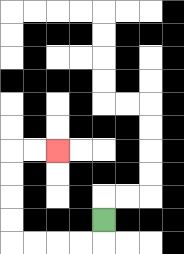{'start': '[4, 9]', 'end': '[2, 6]', 'path_directions': 'D,L,L,L,L,U,U,U,U,R,R', 'path_coordinates': '[[4, 9], [4, 10], [3, 10], [2, 10], [1, 10], [0, 10], [0, 9], [0, 8], [0, 7], [0, 6], [1, 6], [2, 6]]'}